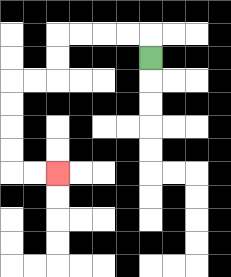{'start': '[6, 2]', 'end': '[2, 7]', 'path_directions': 'U,L,L,L,L,D,D,L,L,D,D,D,D,R,R', 'path_coordinates': '[[6, 2], [6, 1], [5, 1], [4, 1], [3, 1], [2, 1], [2, 2], [2, 3], [1, 3], [0, 3], [0, 4], [0, 5], [0, 6], [0, 7], [1, 7], [2, 7]]'}